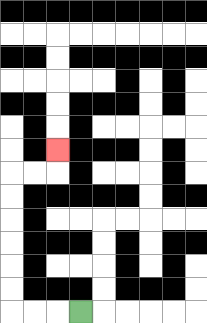{'start': '[3, 13]', 'end': '[2, 6]', 'path_directions': 'L,L,L,U,U,U,U,U,U,R,R,U', 'path_coordinates': '[[3, 13], [2, 13], [1, 13], [0, 13], [0, 12], [0, 11], [0, 10], [0, 9], [0, 8], [0, 7], [1, 7], [2, 7], [2, 6]]'}